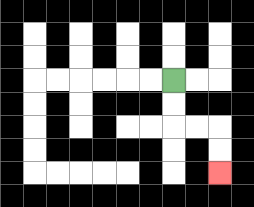{'start': '[7, 3]', 'end': '[9, 7]', 'path_directions': 'D,D,R,R,D,D', 'path_coordinates': '[[7, 3], [7, 4], [7, 5], [8, 5], [9, 5], [9, 6], [9, 7]]'}